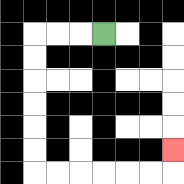{'start': '[4, 1]', 'end': '[7, 6]', 'path_directions': 'L,L,L,D,D,D,D,D,D,R,R,R,R,R,R,U', 'path_coordinates': '[[4, 1], [3, 1], [2, 1], [1, 1], [1, 2], [1, 3], [1, 4], [1, 5], [1, 6], [1, 7], [2, 7], [3, 7], [4, 7], [5, 7], [6, 7], [7, 7], [7, 6]]'}